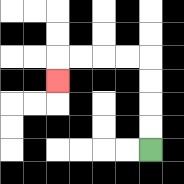{'start': '[6, 6]', 'end': '[2, 3]', 'path_directions': 'U,U,U,U,L,L,L,L,D', 'path_coordinates': '[[6, 6], [6, 5], [6, 4], [6, 3], [6, 2], [5, 2], [4, 2], [3, 2], [2, 2], [2, 3]]'}